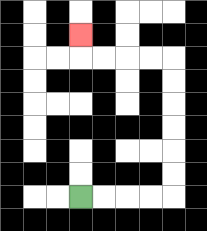{'start': '[3, 8]', 'end': '[3, 1]', 'path_directions': 'R,R,R,R,U,U,U,U,U,U,L,L,L,L,U', 'path_coordinates': '[[3, 8], [4, 8], [5, 8], [6, 8], [7, 8], [7, 7], [7, 6], [7, 5], [7, 4], [7, 3], [7, 2], [6, 2], [5, 2], [4, 2], [3, 2], [3, 1]]'}